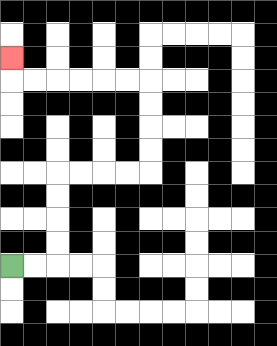{'start': '[0, 11]', 'end': '[0, 2]', 'path_directions': 'R,R,U,U,U,U,R,R,R,R,U,U,U,U,L,L,L,L,L,L,U', 'path_coordinates': '[[0, 11], [1, 11], [2, 11], [2, 10], [2, 9], [2, 8], [2, 7], [3, 7], [4, 7], [5, 7], [6, 7], [6, 6], [6, 5], [6, 4], [6, 3], [5, 3], [4, 3], [3, 3], [2, 3], [1, 3], [0, 3], [0, 2]]'}